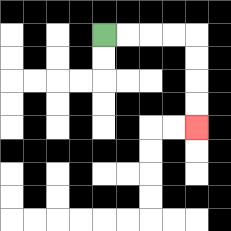{'start': '[4, 1]', 'end': '[8, 5]', 'path_directions': 'R,R,R,R,D,D,D,D', 'path_coordinates': '[[4, 1], [5, 1], [6, 1], [7, 1], [8, 1], [8, 2], [8, 3], [8, 4], [8, 5]]'}